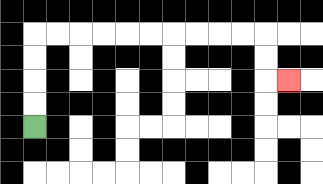{'start': '[1, 5]', 'end': '[12, 3]', 'path_directions': 'U,U,U,U,R,R,R,R,R,R,R,R,R,R,D,D,R', 'path_coordinates': '[[1, 5], [1, 4], [1, 3], [1, 2], [1, 1], [2, 1], [3, 1], [4, 1], [5, 1], [6, 1], [7, 1], [8, 1], [9, 1], [10, 1], [11, 1], [11, 2], [11, 3], [12, 3]]'}